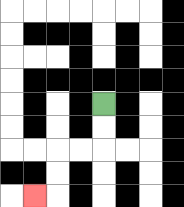{'start': '[4, 4]', 'end': '[1, 8]', 'path_directions': 'D,D,L,L,D,D,L', 'path_coordinates': '[[4, 4], [4, 5], [4, 6], [3, 6], [2, 6], [2, 7], [2, 8], [1, 8]]'}